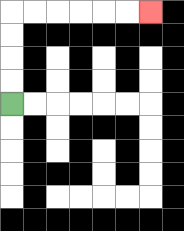{'start': '[0, 4]', 'end': '[6, 0]', 'path_directions': 'U,U,U,U,R,R,R,R,R,R', 'path_coordinates': '[[0, 4], [0, 3], [0, 2], [0, 1], [0, 0], [1, 0], [2, 0], [3, 0], [4, 0], [5, 0], [6, 0]]'}